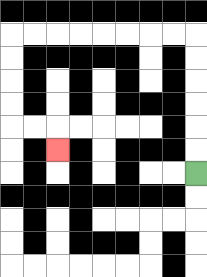{'start': '[8, 7]', 'end': '[2, 6]', 'path_directions': 'U,U,U,U,U,U,L,L,L,L,L,L,L,L,D,D,D,D,R,R,D', 'path_coordinates': '[[8, 7], [8, 6], [8, 5], [8, 4], [8, 3], [8, 2], [8, 1], [7, 1], [6, 1], [5, 1], [4, 1], [3, 1], [2, 1], [1, 1], [0, 1], [0, 2], [0, 3], [0, 4], [0, 5], [1, 5], [2, 5], [2, 6]]'}